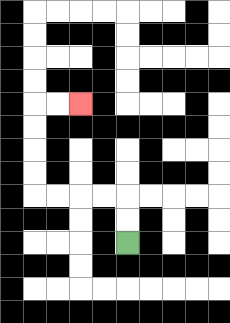{'start': '[5, 10]', 'end': '[3, 4]', 'path_directions': 'U,U,L,L,L,L,U,U,U,U,R,R', 'path_coordinates': '[[5, 10], [5, 9], [5, 8], [4, 8], [3, 8], [2, 8], [1, 8], [1, 7], [1, 6], [1, 5], [1, 4], [2, 4], [3, 4]]'}